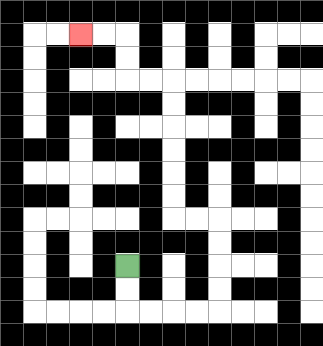{'start': '[5, 11]', 'end': '[3, 1]', 'path_directions': 'D,D,R,R,R,R,U,U,U,U,L,L,U,U,U,U,U,U,L,L,U,U,L,L', 'path_coordinates': '[[5, 11], [5, 12], [5, 13], [6, 13], [7, 13], [8, 13], [9, 13], [9, 12], [9, 11], [9, 10], [9, 9], [8, 9], [7, 9], [7, 8], [7, 7], [7, 6], [7, 5], [7, 4], [7, 3], [6, 3], [5, 3], [5, 2], [5, 1], [4, 1], [3, 1]]'}